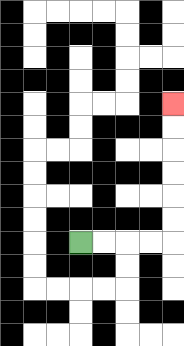{'start': '[3, 10]', 'end': '[7, 4]', 'path_directions': 'R,R,R,R,U,U,U,U,U,U', 'path_coordinates': '[[3, 10], [4, 10], [5, 10], [6, 10], [7, 10], [7, 9], [7, 8], [7, 7], [7, 6], [7, 5], [7, 4]]'}